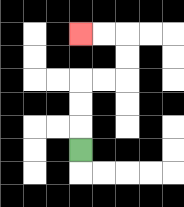{'start': '[3, 6]', 'end': '[3, 1]', 'path_directions': 'U,U,U,R,R,U,U,L,L', 'path_coordinates': '[[3, 6], [3, 5], [3, 4], [3, 3], [4, 3], [5, 3], [5, 2], [5, 1], [4, 1], [3, 1]]'}